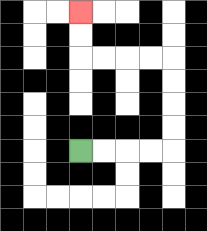{'start': '[3, 6]', 'end': '[3, 0]', 'path_directions': 'R,R,R,R,U,U,U,U,L,L,L,L,U,U', 'path_coordinates': '[[3, 6], [4, 6], [5, 6], [6, 6], [7, 6], [7, 5], [7, 4], [7, 3], [7, 2], [6, 2], [5, 2], [4, 2], [3, 2], [3, 1], [3, 0]]'}